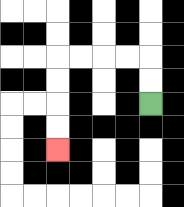{'start': '[6, 4]', 'end': '[2, 6]', 'path_directions': 'U,U,L,L,L,L,D,D,D,D', 'path_coordinates': '[[6, 4], [6, 3], [6, 2], [5, 2], [4, 2], [3, 2], [2, 2], [2, 3], [2, 4], [2, 5], [2, 6]]'}